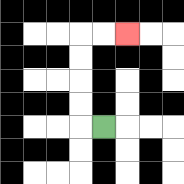{'start': '[4, 5]', 'end': '[5, 1]', 'path_directions': 'L,U,U,U,U,R,R', 'path_coordinates': '[[4, 5], [3, 5], [3, 4], [3, 3], [3, 2], [3, 1], [4, 1], [5, 1]]'}